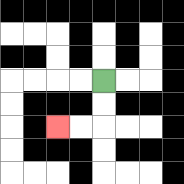{'start': '[4, 3]', 'end': '[2, 5]', 'path_directions': 'D,D,L,L', 'path_coordinates': '[[4, 3], [4, 4], [4, 5], [3, 5], [2, 5]]'}